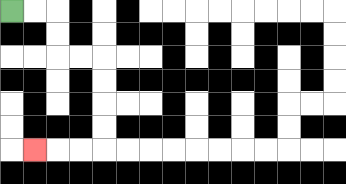{'start': '[0, 0]', 'end': '[1, 6]', 'path_directions': 'R,R,D,D,R,R,D,D,D,D,L,L,L', 'path_coordinates': '[[0, 0], [1, 0], [2, 0], [2, 1], [2, 2], [3, 2], [4, 2], [4, 3], [4, 4], [4, 5], [4, 6], [3, 6], [2, 6], [1, 6]]'}